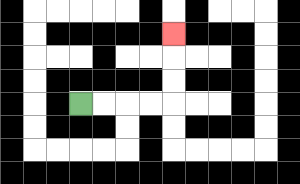{'start': '[3, 4]', 'end': '[7, 1]', 'path_directions': 'R,R,R,R,U,U,U', 'path_coordinates': '[[3, 4], [4, 4], [5, 4], [6, 4], [7, 4], [7, 3], [7, 2], [7, 1]]'}